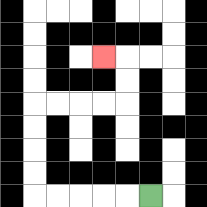{'start': '[6, 8]', 'end': '[4, 2]', 'path_directions': 'L,L,L,L,L,U,U,U,U,R,R,R,R,U,U,L', 'path_coordinates': '[[6, 8], [5, 8], [4, 8], [3, 8], [2, 8], [1, 8], [1, 7], [1, 6], [1, 5], [1, 4], [2, 4], [3, 4], [4, 4], [5, 4], [5, 3], [5, 2], [4, 2]]'}